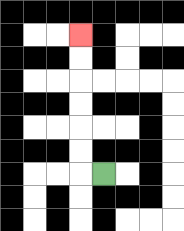{'start': '[4, 7]', 'end': '[3, 1]', 'path_directions': 'L,U,U,U,U,U,U', 'path_coordinates': '[[4, 7], [3, 7], [3, 6], [3, 5], [3, 4], [3, 3], [3, 2], [3, 1]]'}